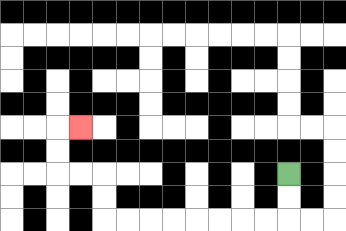{'start': '[12, 7]', 'end': '[3, 5]', 'path_directions': 'D,D,L,L,L,L,L,L,L,L,U,U,L,L,U,U,R', 'path_coordinates': '[[12, 7], [12, 8], [12, 9], [11, 9], [10, 9], [9, 9], [8, 9], [7, 9], [6, 9], [5, 9], [4, 9], [4, 8], [4, 7], [3, 7], [2, 7], [2, 6], [2, 5], [3, 5]]'}